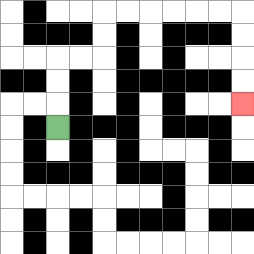{'start': '[2, 5]', 'end': '[10, 4]', 'path_directions': 'U,U,U,R,R,U,U,R,R,R,R,R,R,D,D,D,D', 'path_coordinates': '[[2, 5], [2, 4], [2, 3], [2, 2], [3, 2], [4, 2], [4, 1], [4, 0], [5, 0], [6, 0], [7, 0], [8, 0], [9, 0], [10, 0], [10, 1], [10, 2], [10, 3], [10, 4]]'}